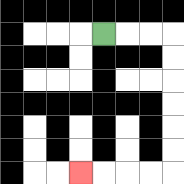{'start': '[4, 1]', 'end': '[3, 7]', 'path_directions': 'R,R,R,D,D,D,D,D,D,L,L,L,L', 'path_coordinates': '[[4, 1], [5, 1], [6, 1], [7, 1], [7, 2], [7, 3], [7, 4], [7, 5], [7, 6], [7, 7], [6, 7], [5, 7], [4, 7], [3, 7]]'}